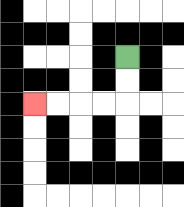{'start': '[5, 2]', 'end': '[1, 4]', 'path_directions': 'D,D,L,L,L,L', 'path_coordinates': '[[5, 2], [5, 3], [5, 4], [4, 4], [3, 4], [2, 4], [1, 4]]'}